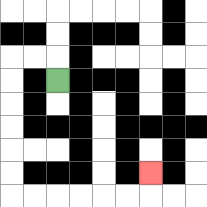{'start': '[2, 3]', 'end': '[6, 7]', 'path_directions': 'U,L,L,D,D,D,D,D,D,R,R,R,R,R,R,U', 'path_coordinates': '[[2, 3], [2, 2], [1, 2], [0, 2], [0, 3], [0, 4], [0, 5], [0, 6], [0, 7], [0, 8], [1, 8], [2, 8], [3, 8], [4, 8], [5, 8], [6, 8], [6, 7]]'}